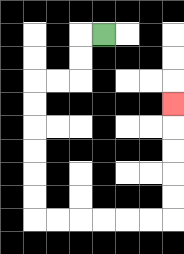{'start': '[4, 1]', 'end': '[7, 4]', 'path_directions': 'L,D,D,L,L,D,D,D,D,D,D,R,R,R,R,R,R,U,U,U,U,U', 'path_coordinates': '[[4, 1], [3, 1], [3, 2], [3, 3], [2, 3], [1, 3], [1, 4], [1, 5], [1, 6], [1, 7], [1, 8], [1, 9], [2, 9], [3, 9], [4, 9], [5, 9], [6, 9], [7, 9], [7, 8], [7, 7], [7, 6], [7, 5], [7, 4]]'}